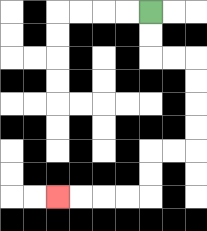{'start': '[6, 0]', 'end': '[2, 8]', 'path_directions': 'D,D,R,R,D,D,D,D,L,L,D,D,L,L,L,L', 'path_coordinates': '[[6, 0], [6, 1], [6, 2], [7, 2], [8, 2], [8, 3], [8, 4], [8, 5], [8, 6], [7, 6], [6, 6], [6, 7], [6, 8], [5, 8], [4, 8], [3, 8], [2, 8]]'}